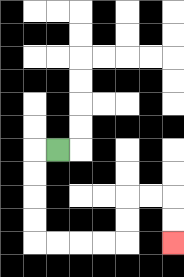{'start': '[2, 6]', 'end': '[7, 10]', 'path_directions': 'L,D,D,D,D,R,R,R,R,U,U,R,R,D,D', 'path_coordinates': '[[2, 6], [1, 6], [1, 7], [1, 8], [1, 9], [1, 10], [2, 10], [3, 10], [4, 10], [5, 10], [5, 9], [5, 8], [6, 8], [7, 8], [7, 9], [7, 10]]'}